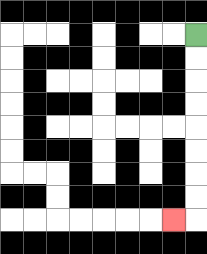{'start': '[8, 1]', 'end': '[7, 9]', 'path_directions': 'D,D,D,D,D,D,D,D,L', 'path_coordinates': '[[8, 1], [8, 2], [8, 3], [8, 4], [8, 5], [8, 6], [8, 7], [8, 8], [8, 9], [7, 9]]'}